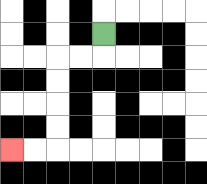{'start': '[4, 1]', 'end': '[0, 6]', 'path_directions': 'D,L,L,D,D,D,D,L,L', 'path_coordinates': '[[4, 1], [4, 2], [3, 2], [2, 2], [2, 3], [2, 4], [2, 5], [2, 6], [1, 6], [0, 6]]'}